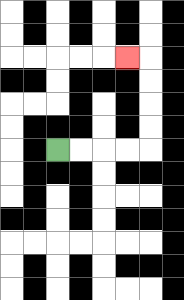{'start': '[2, 6]', 'end': '[5, 2]', 'path_directions': 'R,R,R,R,U,U,U,U,L', 'path_coordinates': '[[2, 6], [3, 6], [4, 6], [5, 6], [6, 6], [6, 5], [6, 4], [6, 3], [6, 2], [5, 2]]'}